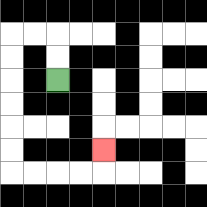{'start': '[2, 3]', 'end': '[4, 6]', 'path_directions': 'U,U,L,L,D,D,D,D,D,D,R,R,R,R,U', 'path_coordinates': '[[2, 3], [2, 2], [2, 1], [1, 1], [0, 1], [0, 2], [0, 3], [0, 4], [0, 5], [0, 6], [0, 7], [1, 7], [2, 7], [3, 7], [4, 7], [4, 6]]'}